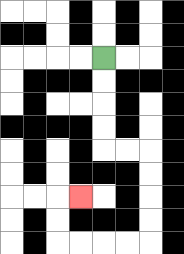{'start': '[4, 2]', 'end': '[3, 8]', 'path_directions': 'D,D,D,D,R,R,D,D,D,D,L,L,L,L,U,U,R', 'path_coordinates': '[[4, 2], [4, 3], [4, 4], [4, 5], [4, 6], [5, 6], [6, 6], [6, 7], [6, 8], [6, 9], [6, 10], [5, 10], [4, 10], [3, 10], [2, 10], [2, 9], [2, 8], [3, 8]]'}